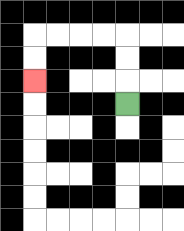{'start': '[5, 4]', 'end': '[1, 3]', 'path_directions': 'U,U,U,L,L,L,L,D,D', 'path_coordinates': '[[5, 4], [5, 3], [5, 2], [5, 1], [4, 1], [3, 1], [2, 1], [1, 1], [1, 2], [1, 3]]'}